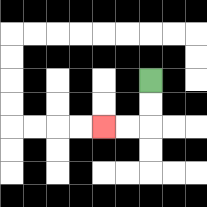{'start': '[6, 3]', 'end': '[4, 5]', 'path_directions': 'D,D,L,L', 'path_coordinates': '[[6, 3], [6, 4], [6, 5], [5, 5], [4, 5]]'}